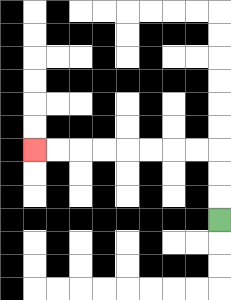{'start': '[9, 9]', 'end': '[1, 6]', 'path_directions': 'U,U,U,L,L,L,L,L,L,L,L', 'path_coordinates': '[[9, 9], [9, 8], [9, 7], [9, 6], [8, 6], [7, 6], [6, 6], [5, 6], [4, 6], [3, 6], [2, 6], [1, 6]]'}